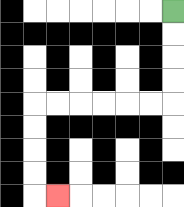{'start': '[7, 0]', 'end': '[2, 8]', 'path_directions': 'D,D,D,D,L,L,L,L,L,L,D,D,D,D,R', 'path_coordinates': '[[7, 0], [7, 1], [7, 2], [7, 3], [7, 4], [6, 4], [5, 4], [4, 4], [3, 4], [2, 4], [1, 4], [1, 5], [1, 6], [1, 7], [1, 8], [2, 8]]'}